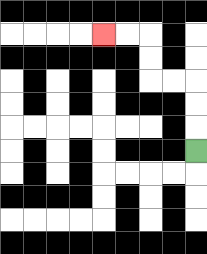{'start': '[8, 6]', 'end': '[4, 1]', 'path_directions': 'U,U,U,L,L,U,U,L,L', 'path_coordinates': '[[8, 6], [8, 5], [8, 4], [8, 3], [7, 3], [6, 3], [6, 2], [6, 1], [5, 1], [4, 1]]'}